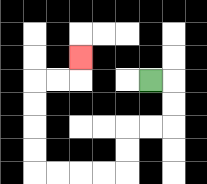{'start': '[6, 3]', 'end': '[3, 2]', 'path_directions': 'R,D,D,L,L,D,D,L,L,L,L,U,U,U,U,R,R,U', 'path_coordinates': '[[6, 3], [7, 3], [7, 4], [7, 5], [6, 5], [5, 5], [5, 6], [5, 7], [4, 7], [3, 7], [2, 7], [1, 7], [1, 6], [1, 5], [1, 4], [1, 3], [2, 3], [3, 3], [3, 2]]'}